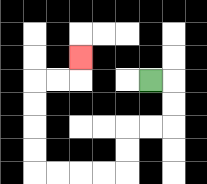{'start': '[6, 3]', 'end': '[3, 2]', 'path_directions': 'R,D,D,L,L,D,D,L,L,L,L,U,U,U,U,R,R,U', 'path_coordinates': '[[6, 3], [7, 3], [7, 4], [7, 5], [6, 5], [5, 5], [5, 6], [5, 7], [4, 7], [3, 7], [2, 7], [1, 7], [1, 6], [1, 5], [1, 4], [1, 3], [2, 3], [3, 3], [3, 2]]'}